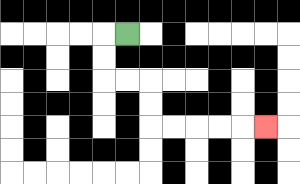{'start': '[5, 1]', 'end': '[11, 5]', 'path_directions': 'L,D,D,R,R,D,D,R,R,R,R,R', 'path_coordinates': '[[5, 1], [4, 1], [4, 2], [4, 3], [5, 3], [6, 3], [6, 4], [6, 5], [7, 5], [8, 5], [9, 5], [10, 5], [11, 5]]'}